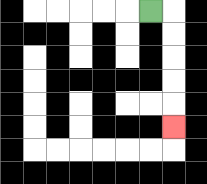{'start': '[6, 0]', 'end': '[7, 5]', 'path_directions': 'R,D,D,D,D,D', 'path_coordinates': '[[6, 0], [7, 0], [7, 1], [7, 2], [7, 3], [7, 4], [7, 5]]'}